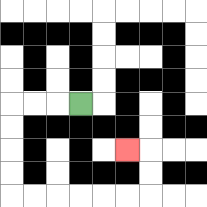{'start': '[3, 4]', 'end': '[5, 6]', 'path_directions': 'L,L,L,D,D,D,D,R,R,R,R,R,R,U,U,L', 'path_coordinates': '[[3, 4], [2, 4], [1, 4], [0, 4], [0, 5], [0, 6], [0, 7], [0, 8], [1, 8], [2, 8], [3, 8], [4, 8], [5, 8], [6, 8], [6, 7], [6, 6], [5, 6]]'}